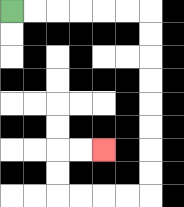{'start': '[0, 0]', 'end': '[4, 6]', 'path_directions': 'R,R,R,R,R,R,D,D,D,D,D,D,D,D,L,L,L,L,U,U,R,R', 'path_coordinates': '[[0, 0], [1, 0], [2, 0], [3, 0], [4, 0], [5, 0], [6, 0], [6, 1], [6, 2], [6, 3], [6, 4], [6, 5], [6, 6], [6, 7], [6, 8], [5, 8], [4, 8], [3, 8], [2, 8], [2, 7], [2, 6], [3, 6], [4, 6]]'}